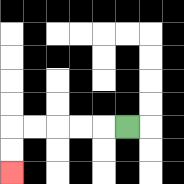{'start': '[5, 5]', 'end': '[0, 7]', 'path_directions': 'L,L,L,L,L,D,D', 'path_coordinates': '[[5, 5], [4, 5], [3, 5], [2, 5], [1, 5], [0, 5], [0, 6], [0, 7]]'}